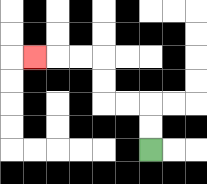{'start': '[6, 6]', 'end': '[1, 2]', 'path_directions': 'U,U,L,L,U,U,L,L,L', 'path_coordinates': '[[6, 6], [6, 5], [6, 4], [5, 4], [4, 4], [4, 3], [4, 2], [3, 2], [2, 2], [1, 2]]'}